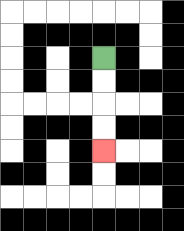{'start': '[4, 2]', 'end': '[4, 6]', 'path_directions': 'D,D,D,D', 'path_coordinates': '[[4, 2], [4, 3], [4, 4], [4, 5], [4, 6]]'}